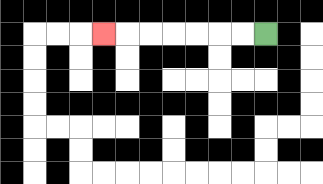{'start': '[11, 1]', 'end': '[4, 1]', 'path_directions': 'L,L,L,L,L,L,L', 'path_coordinates': '[[11, 1], [10, 1], [9, 1], [8, 1], [7, 1], [6, 1], [5, 1], [4, 1]]'}